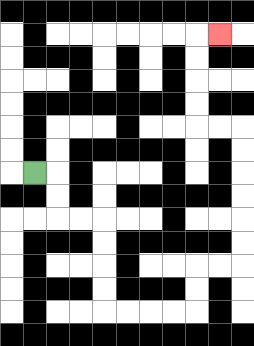{'start': '[1, 7]', 'end': '[9, 1]', 'path_directions': 'R,D,D,R,R,D,D,D,D,R,R,R,R,U,U,R,R,U,U,U,U,U,U,L,L,U,U,U,U,R', 'path_coordinates': '[[1, 7], [2, 7], [2, 8], [2, 9], [3, 9], [4, 9], [4, 10], [4, 11], [4, 12], [4, 13], [5, 13], [6, 13], [7, 13], [8, 13], [8, 12], [8, 11], [9, 11], [10, 11], [10, 10], [10, 9], [10, 8], [10, 7], [10, 6], [10, 5], [9, 5], [8, 5], [8, 4], [8, 3], [8, 2], [8, 1], [9, 1]]'}